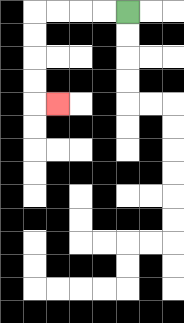{'start': '[5, 0]', 'end': '[2, 4]', 'path_directions': 'L,L,L,L,D,D,D,D,R', 'path_coordinates': '[[5, 0], [4, 0], [3, 0], [2, 0], [1, 0], [1, 1], [1, 2], [1, 3], [1, 4], [2, 4]]'}